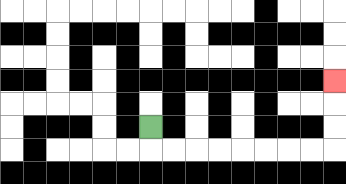{'start': '[6, 5]', 'end': '[14, 3]', 'path_directions': 'D,R,R,R,R,R,R,R,R,U,U,U', 'path_coordinates': '[[6, 5], [6, 6], [7, 6], [8, 6], [9, 6], [10, 6], [11, 6], [12, 6], [13, 6], [14, 6], [14, 5], [14, 4], [14, 3]]'}